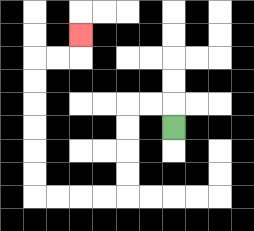{'start': '[7, 5]', 'end': '[3, 1]', 'path_directions': 'U,L,L,D,D,D,D,L,L,L,L,U,U,U,U,U,U,R,R,U', 'path_coordinates': '[[7, 5], [7, 4], [6, 4], [5, 4], [5, 5], [5, 6], [5, 7], [5, 8], [4, 8], [3, 8], [2, 8], [1, 8], [1, 7], [1, 6], [1, 5], [1, 4], [1, 3], [1, 2], [2, 2], [3, 2], [3, 1]]'}